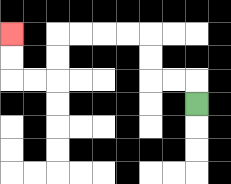{'start': '[8, 4]', 'end': '[0, 1]', 'path_directions': 'U,L,L,U,U,L,L,L,L,D,D,L,L,U,U', 'path_coordinates': '[[8, 4], [8, 3], [7, 3], [6, 3], [6, 2], [6, 1], [5, 1], [4, 1], [3, 1], [2, 1], [2, 2], [2, 3], [1, 3], [0, 3], [0, 2], [0, 1]]'}